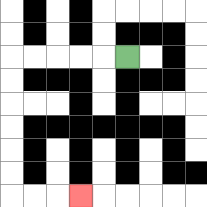{'start': '[5, 2]', 'end': '[3, 8]', 'path_directions': 'L,L,L,L,L,D,D,D,D,D,D,R,R,R', 'path_coordinates': '[[5, 2], [4, 2], [3, 2], [2, 2], [1, 2], [0, 2], [0, 3], [0, 4], [0, 5], [0, 6], [0, 7], [0, 8], [1, 8], [2, 8], [3, 8]]'}